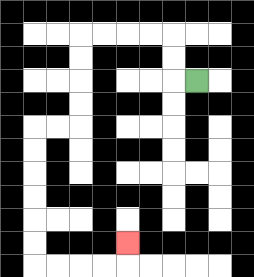{'start': '[8, 3]', 'end': '[5, 10]', 'path_directions': 'L,U,U,L,L,L,L,D,D,D,D,L,L,D,D,D,D,D,D,R,R,R,R,U', 'path_coordinates': '[[8, 3], [7, 3], [7, 2], [7, 1], [6, 1], [5, 1], [4, 1], [3, 1], [3, 2], [3, 3], [3, 4], [3, 5], [2, 5], [1, 5], [1, 6], [1, 7], [1, 8], [1, 9], [1, 10], [1, 11], [2, 11], [3, 11], [4, 11], [5, 11], [5, 10]]'}